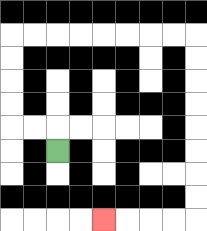{'start': '[2, 6]', 'end': '[4, 9]', 'path_directions': 'U,L,L,U,U,U,U,R,R,R,R,R,R,R,R,D,D,D,D,D,D,D,D,L,L,L,L', 'path_coordinates': '[[2, 6], [2, 5], [1, 5], [0, 5], [0, 4], [0, 3], [0, 2], [0, 1], [1, 1], [2, 1], [3, 1], [4, 1], [5, 1], [6, 1], [7, 1], [8, 1], [8, 2], [8, 3], [8, 4], [8, 5], [8, 6], [8, 7], [8, 8], [8, 9], [7, 9], [6, 9], [5, 9], [4, 9]]'}